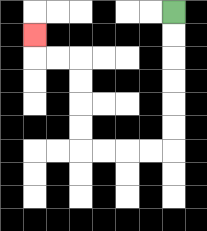{'start': '[7, 0]', 'end': '[1, 1]', 'path_directions': 'D,D,D,D,D,D,L,L,L,L,U,U,U,U,L,L,U', 'path_coordinates': '[[7, 0], [7, 1], [7, 2], [7, 3], [7, 4], [7, 5], [7, 6], [6, 6], [5, 6], [4, 6], [3, 6], [3, 5], [3, 4], [3, 3], [3, 2], [2, 2], [1, 2], [1, 1]]'}